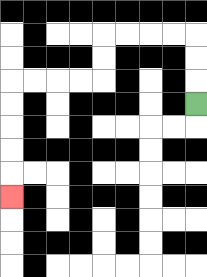{'start': '[8, 4]', 'end': '[0, 8]', 'path_directions': 'U,U,U,L,L,L,L,D,D,L,L,L,L,D,D,D,D,D', 'path_coordinates': '[[8, 4], [8, 3], [8, 2], [8, 1], [7, 1], [6, 1], [5, 1], [4, 1], [4, 2], [4, 3], [3, 3], [2, 3], [1, 3], [0, 3], [0, 4], [0, 5], [0, 6], [0, 7], [0, 8]]'}